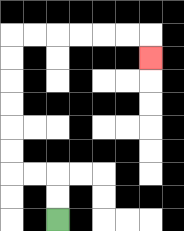{'start': '[2, 9]', 'end': '[6, 2]', 'path_directions': 'U,U,L,L,U,U,U,U,U,U,R,R,R,R,R,R,D', 'path_coordinates': '[[2, 9], [2, 8], [2, 7], [1, 7], [0, 7], [0, 6], [0, 5], [0, 4], [0, 3], [0, 2], [0, 1], [1, 1], [2, 1], [3, 1], [4, 1], [5, 1], [6, 1], [6, 2]]'}